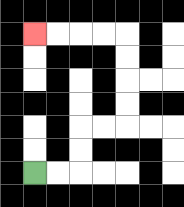{'start': '[1, 7]', 'end': '[1, 1]', 'path_directions': 'R,R,U,U,R,R,U,U,U,U,L,L,L,L', 'path_coordinates': '[[1, 7], [2, 7], [3, 7], [3, 6], [3, 5], [4, 5], [5, 5], [5, 4], [5, 3], [5, 2], [5, 1], [4, 1], [3, 1], [2, 1], [1, 1]]'}